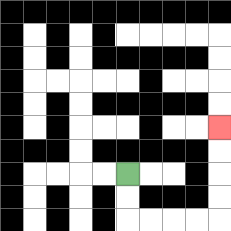{'start': '[5, 7]', 'end': '[9, 5]', 'path_directions': 'D,D,R,R,R,R,U,U,U,U', 'path_coordinates': '[[5, 7], [5, 8], [5, 9], [6, 9], [7, 9], [8, 9], [9, 9], [9, 8], [9, 7], [9, 6], [9, 5]]'}